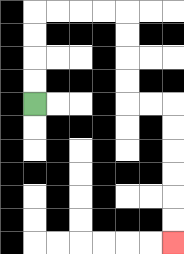{'start': '[1, 4]', 'end': '[7, 10]', 'path_directions': 'U,U,U,U,R,R,R,R,D,D,D,D,R,R,D,D,D,D,D,D', 'path_coordinates': '[[1, 4], [1, 3], [1, 2], [1, 1], [1, 0], [2, 0], [3, 0], [4, 0], [5, 0], [5, 1], [5, 2], [5, 3], [5, 4], [6, 4], [7, 4], [7, 5], [7, 6], [7, 7], [7, 8], [7, 9], [7, 10]]'}